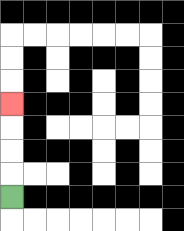{'start': '[0, 8]', 'end': '[0, 4]', 'path_directions': 'U,U,U,U', 'path_coordinates': '[[0, 8], [0, 7], [0, 6], [0, 5], [0, 4]]'}